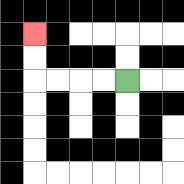{'start': '[5, 3]', 'end': '[1, 1]', 'path_directions': 'L,L,L,L,U,U', 'path_coordinates': '[[5, 3], [4, 3], [3, 3], [2, 3], [1, 3], [1, 2], [1, 1]]'}